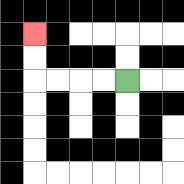{'start': '[5, 3]', 'end': '[1, 1]', 'path_directions': 'L,L,L,L,U,U', 'path_coordinates': '[[5, 3], [4, 3], [3, 3], [2, 3], [1, 3], [1, 2], [1, 1]]'}